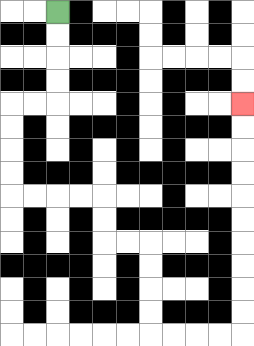{'start': '[2, 0]', 'end': '[10, 4]', 'path_directions': 'D,D,D,D,L,L,D,D,D,D,R,R,R,R,D,D,R,R,D,D,D,D,R,R,R,R,U,U,U,U,U,U,U,U,U,U', 'path_coordinates': '[[2, 0], [2, 1], [2, 2], [2, 3], [2, 4], [1, 4], [0, 4], [0, 5], [0, 6], [0, 7], [0, 8], [1, 8], [2, 8], [3, 8], [4, 8], [4, 9], [4, 10], [5, 10], [6, 10], [6, 11], [6, 12], [6, 13], [6, 14], [7, 14], [8, 14], [9, 14], [10, 14], [10, 13], [10, 12], [10, 11], [10, 10], [10, 9], [10, 8], [10, 7], [10, 6], [10, 5], [10, 4]]'}